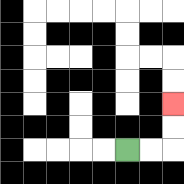{'start': '[5, 6]', 'end': '[7, 4]', 'path_directions': 'R,R,U,U', 'path_coordinates': '[[5, 6], [6, 6], [7, 6], [7, 5], [7, 4]]'}